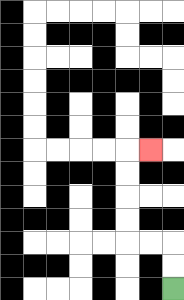{'start': '[7, 12]', 'end': '[6, 6]', 'path_directions': 'U,U,L,L,U,U,U,U,R', 'path_coordinates': '[[7, 12], [7, 11], [7, 10], [6, 10], [5, 10], [5, 9], [5, 8], [5, 7], [5, 6], [6, 6]]'}